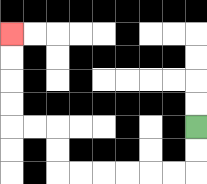{'start': '[8, 5]', 'end': '[0, 1]', 'path_directions': 'D,D,L,L,L,L,L,L,U,U,L,L,U,U,U,U', 'path_coordinates': '[[8, 5], [8, 6], [8, 7], [7, 7], [6, 7], [5, 7], [4, 7], [3, 7], [2, 7], [2, 6], [2, 5], [1, 5], [0, 5], [0, 4], [0, 3], [0, 2], [0, 1]]'}